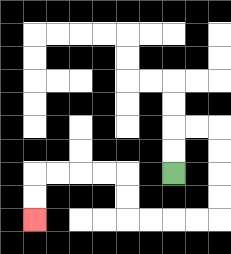{'start': '[7, 7]', 'end': '[1, 9]', 'path_directions': 'U,U,R,R,D,D,D,D,L,L,L,L,U,U,L,L,L,L,D,D', 'path_coordinates': '[[7, 7], [7, 6], [7, 5], [8, 5], [9, 5], [9, 6], [9, 7], [9, 8], [9, 9], [8, 9], [7, 9], [6, 9], [5, 9], [5, 8], [5, 7], [4, 7], [3, 7], [2, 7], [1, 7], [1, 8], [1, 9]]'}